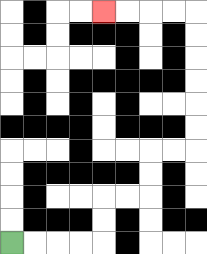{'start': '[0, 10]', 'end': '[4, 0]', 'path_directions': 'R,R,R,R,U,U,R,R,U,U,R,R,U,U,U,U,U,U,L,L,L,L', 'path_coordinates': '[[0, 10], [1, 10], [2, 10], [3, 10], [4, 10], [4, 9], [4, 8], [5, 8], [6, 8], [6, 7], [6, 6], [7, 6], [8, 6], [8, 5], [8, 4], [8, 3], [8, 2], [8, 1], [8, 0], [7, 0], [6, 0], [5, 0], [4, 0]]'}